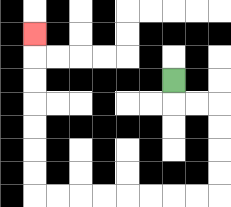{'start': '[7, 3]', 'end': '[1, 1]', 'path_directions': 'D,R,R,D,D,D,D,L,L,L,L,L,L,L,L,U,U,U,U,U,U,U', 'path_coordinates': '[[7, 3], [7, 4], [8, 4], [9, 4], [9, 5], [9, 6], [9, 7], [9, 8], [8, 8], [7, 8], [6, 8], [5, 8], [4, 8], [3, 8], [2, 8], [1, 8], [1, 7], [1, 6], [1, 5], [1, 4], [1, 3], [1, 2], [1, 1]]'}